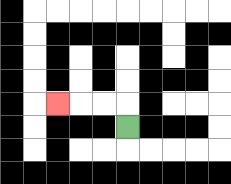{'start': '[5, 5]', 'end': '[2, 4]', 'path_directions': 'U,L,L,L', 'path_coordinates': '[[5, 5], [5, 4], [4, 4], [3, 4], [2, 4]]'}